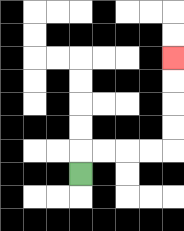{'start': '[3, 7]', 'end': '[7, 2]', 'path_directions': 'U,R,R,R,R,U,U,U,U', 'path_coordinates': '[[3, 7], [3, 6], [4, 6], [5, 6], [6, 6], [7, 6], [7, 5], [7, 4], [7, 3], [7, 2]]'}